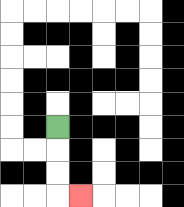{'start': '[2, 5]', 'end': '[3, 8]', 'path_directions': 'D,D,D,R', 'path_coordinates': '[[2, 5], [2, 6], [2, 7], [2, 8], [3, 8]]'}